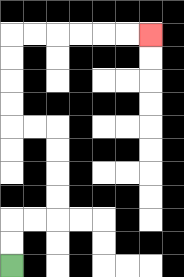{'start': '[0, 11]', 'end': '[6, 1]', 'path_directions': 'U,U,R,R,U,U,U,U,L,L,U,U,U,U,R,R,R,R,R,R', 'path_coordinates': '[[0, 11], [0, 10], [0, 9], [1, 9], [2, 9], [2, 8], [2, 7], [2, 6], [2, 5], [1, 5], [0, 5], [0, 4], [0, 3], [0, 2], [0, 1], [1, 1], [2, 1], [3, 1], [4, 1], [5, 1], [6, 1]]'}